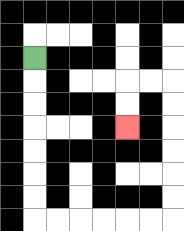{'start': '[1, 2]', 'end': '[5, 5]', 'path_directions': 'D,D,D,D,D,D,D,R,R,R,R,R,R,U,U,U,U,U,U,L,L,D,D', 'path_coordinates': '[[1, 2], [1, 3], [1, 4], [1, 5], [1, 6], [1, 7], [1, 8], [1, 9], [2, 9], [3, 9], [4, 9], [5, 9], [6, 9], [7, 9], [7, 8], [7, 7], [7, 6], [7, 5], [7, 4], [7, 3], [6, 3], [5, 3], [5, 4], [5, 5]]'}